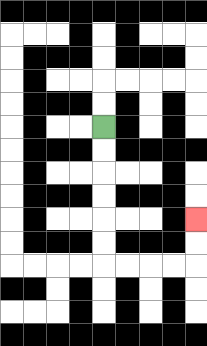{'start': '[4, 5]', 'end': '[8, 9]', 'path_directions': 'D,D,D,D,D,D,R,R,R,R,U,U', 'path_coordinates': '[[4, 5], [4, 6], [4, 7], [4, 8], [4, 9], [4, 10], [4, 11], [5, 11], [6, 11], [7, 11], [8, 11], [8, 10], [8, 9]]'}